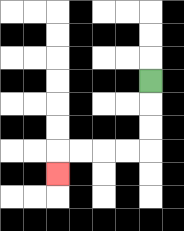{'start': '[6, 3]', 'end': '[2, 7]', 'path_directions': 'D,D,D,L,L,L,L,D', 'path_coordinates': '[[6, 3], [6, 4], [6, 5], [6, 6], [5, 6], [4, 6], [3, 6], [2, 6], [2, 7]]'}